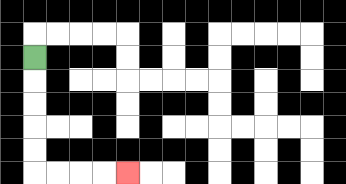{'start': '[1, 2]', 'end': '[5, 7]', 'path_directions': 'D,D,D,D,D,R,R,R,R', 'path_coordinates': '[[1, 2], [1, 3], [1, 4], [1, 5], [1, 6], [1, 7], [2, 7], [3, 7], [4, 7], [5, 7]]'}